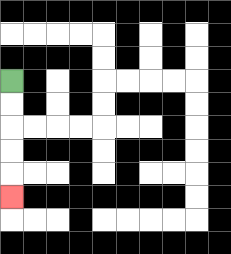{'start': '[0, 3]', 'end': '[0, 8]', 'path_directions': 'D,D,D,D,D', 'path_coordinates': '[[0, 3], [0, 4], [0, 5], [0, 6], [0, 7], [0, 8]]'}